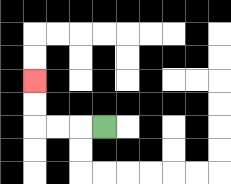{'start': '[4, 5]', 'end': '[1, 3]', 'path_directions': 'L,L,L,U,U', 'path_coordinates': '[[4, 5], [3, 5], [2, 5], [1, 5], [1, 4], [1, 3]]'}